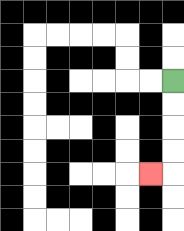{'start': '[7, 3]', 'end': '[6, 7]', 'path_directions': 'D,D,D,D,L', 'path_coordinates': '[[7, 3], [7, 4], [7, 5], [7, 6], [7, 7], [6, 7]]'}